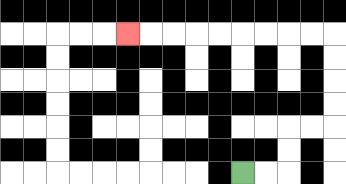{'start': '[10, 7]', 'end': '[5, 1]', 'path_directions': 'R,R,U,U,R,R,U,U,U,U,L,L,L,L,L,L,L,L,L', 'path_coordinates': '[[10, 7], [11, 7], [12, 7], [12, 6], [12, 5], [13, 5], [14, 5], [14, 4], [14, 3], [14, 2], [14, 1], [13, 1], [12, 1], [11, 1], [10, 1], [9, 1], [8, 1], [7, 1], [6, 1], [5, 1]]'}